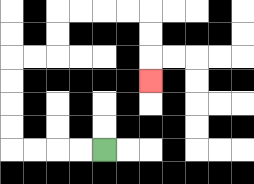{'start': '[4, 6]', 'end': '[6, 3]', 'path_directions': 'L,L,L,L,U,U,U,U,R,R,U,U,R,R,R,R,D,D,D', 'path_coordinates': '[[4, 6], [3, 6], [2, 6], [1, 6], [0, 6], [0, 5], [0, 4], [0, 3], [0, 2], [1, 2], [2, 2], [2, 1], [2, 0], [3, 0], [4, 0], [5, 0], [6, 0], [6, 1], [6, 2], [6, 3]]'}